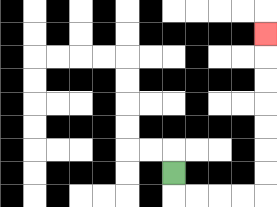{'start': '[7, 7]', 'end': '[11, 1]', 'path_directions': 'D,R,R,R,R,U,U,U,U,U,U,U', 'path_coordinates': '[[7, 7], [7, 8], [8, 8], [9, 8], [10, 8], [11, 8], [11, 7], [11, 6], [11, 5], [11, 4], [11, 3], [11, 2], [11, 1]]'}